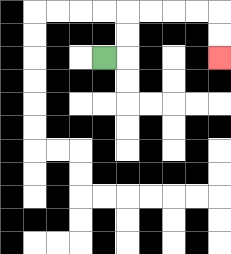{'start': '[4, 2]', 'end': '[9, 2]', 'path_directions': 'R,U,U,R,R,R,R,D,D', 'path_coordinates': '[[4, 2], [5, 2], [5, 1], [5, 0], [6, 0], [7, 0], [8, 0], [9, 0], [9, 1], [9, 2]]'}